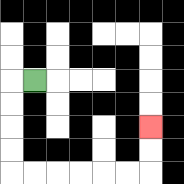{'start': '[1, 3]', 'end': '[6, 5]', 'path_directions': 'L,D,D,D,D,R,R,R,R,R,R,U,U', 'path_coordinates': '[[1, 3], [0, 3], [0, 4], [0, 5], [0, 6], [0, 7], [1, 7], [2, 7], [3, 7], [4, 7], [5, 7], [6, 7], [6, 6], [6, 5]]'}